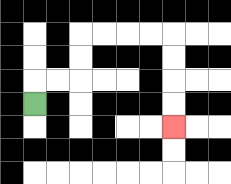{'start': '[1, 4]', 'end': '[7, 5]', 'path_directions': 'U,R,R,U,U,R,R,R,R,D,D,D,D', 'path_coordinates': '[[1, 4], [1, 3], [2, 3], [3, 3], [3, 2], [3, 1], [4, 1], [5, 1], [6, 1], [7, 1], [7, 2], [7, 3], [7, 4], [7, 5]]'}